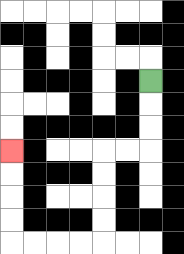{'start': '[6, 3]', 'end': '[0, 6]', 'path_directions': 'D,D,D,L,L,D,D,D,D,L,L,L,L,U,U,U,U', 'path_coordinates': '[[6, 3], [6, 4], [6, 5], [6, 6], [5, 6], [4, 6], [4, 7], [4, 8], [4, 9], [4, 10], [3, 10], [2, 10], [1, 10], [0, 10], [0, 9], [0, 8], [0, 7], [0, 6]]'}